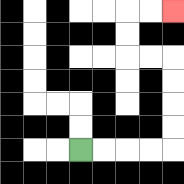{'start': '[3, 6]', 'end': '[7, 0]', 'path_directions': 'R,R,R,R,U,U,U,U,L,L,U,U,R,R', 'path_coordinates': '[[3, 6], [4, 6], [5, 6], [6, 6], [7, 6], [7, 5], [7, 4], [7, 3], [7, 2], [6, 2], [5, 2], [5, 1], [5, 0], [6, 0], [7, 0]]'}